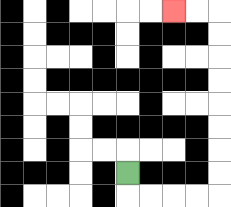{'start': '[5, 7]', 'end': '[7, 0]', 'path_directions': 'D,R,R,R,R,U,U,U,U,U,U,U,U,L,L', 'path_coordinates': '[[5, 7], [5, 8], [6, 8], [7, 8], [8, 8], [9, 8], [9, 7], [9, 6], [9, 5], [9, 4], [9, 3], [9, 2], [9, 1], [9, 0], [8, 0], [7, 0]]'}